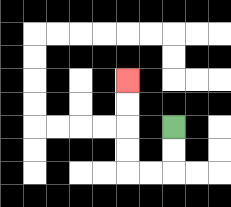{'start': '[7, 5]', 'end': '[5, 3]', 'path_directions': 'D,D,L,L,U,U,U,U', 'path_coordinates': '[[7, 5], [7, 6], [7, 7], [6, 7], [5, 7], [5, 6], [5, 5], [5, 4], [5, 3]]'}